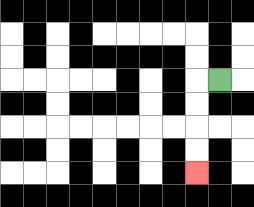{'start': '[9, 3]', 'end': '[8, 7]', 'path_directions': 'L,D,D,D,D', 'path_coordinates': '[[9, 3], [8, 3], [8, 4], [8, 5], [8, 6], [8, 7]]'}